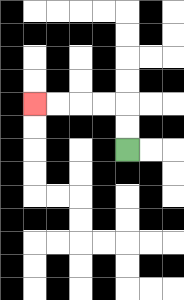{'start': '[5, 6]', 'end': '[1, 4]', 'path_directions': 'U,U,L,L,L,L', 'path_coordinates': '[[5, 6], [5, 5], [5, 4], [4, 4], [3, 4], [2, 4], [1, 4]]'}